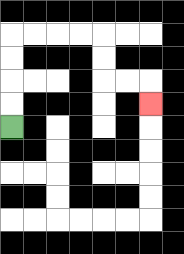{'start': '[0, 5]', 'end': '[6, 4]', 'path_directions': 'U,U,U,U,R,R,R,R,D,D,R,R,D', 'path_coordinates': '[[0, 5], [0, 4], [0, 3], [0, 2], [0, 1], [1, 1], [2, 1], [3, 1], [4, 1], [4, 2], [4, 3], [5, 3], [6, 3], [6, 4]]'}